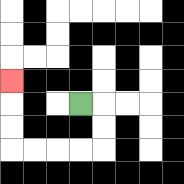{'start': '[3, 4]', 'end': '[0, 3]', 'path_directions': 'R,D,D,L,L,L,L,U,U,U', 'path_coordinates': '[[3, 4], [4, 4], [4, 5], [4, 6], [3, 6], [2, 6], [1, 6], [0, 6], [0, 5], [0, 4], [0, 3]]'}